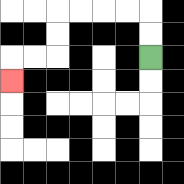{'start': '[6, 2]', 'end': '[0, 3]', 'path_directions': 'U,U,L,L,L,L,D,D,L,L,D', 'path_coordinates': '[[6, 2], [6, 1], [6, 0], [5, 0], [4, 0], [3, 0], [2, 0], [2, 1], [2, 2], [1, 2], [0, 2], [0, 3]]'}